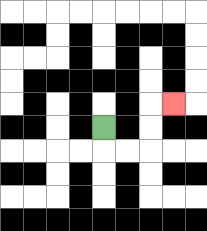{'start': '[4, 5]', 'end': '[7, 4]', 'path_directions': 'D,R,R,U,U,R', 'path_coordinates': '[[4, 5], [4, 6], [5, 6], [6, 6], [6, 5], [6, 4], [7, 4]]'}